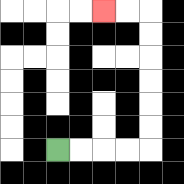{'start': '[2, 6]', 'end': '[4, 0]', 'path_directions': 'R,R,R,R,U,U,U,U,U,U,L,L', 'path_coordinates': '[[2, 6], [3, 6], [4, 6], [5, 6], [6, 6], [6, 5], [6, 4], [6, 3], [6, 2], [6, 1], [6, 0], [5, 0], [4, 0]]'}